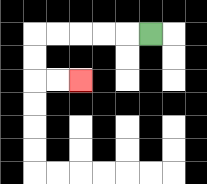{'start': '[6, 1]', 'end': '[3, 3]', 'path_directions': 'L,L,L,L,L,D,D,R,R', 'path_coordinates': '[[6, 1], [5, 1], [4, 1], [3, 1], [2, 1], [1, 1], [1, 2], [1, 3], [2, 3], [3, 3]]'}